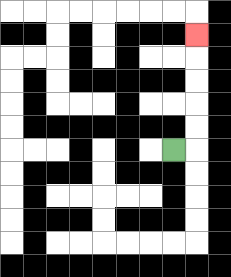{'start': '[7, 6]', 'end': '[8, 1]', 'path_directions': 'R,U,U,U,U,U', 'path_coordinates': '[[7, 6], [8, 6], [8, 5], [8, 4], [8, 3], [8, 2], [8, 1]]'}